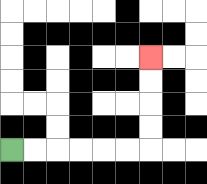{'start': '[0, 6]', 'end': '[6, 2]', 'path_directions': 'R,R,R,R,R,R,U,U,U,U', 'path_coordinates': '[[0, 6], [1, 6], [2, 6], [3, 6], [4, 6], [5, 6], [6, 6], [6, 5], [6, 4], [6, 3], [6, 2]]'}